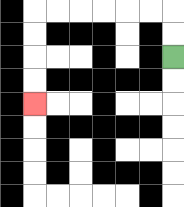{'start': '[7, 2]', 'end': '[1, 4]', 'path_directions': 'U,U,L,L,L,L,L,L,D,D,D,D', 'path_coordinates': '[[7, 2], [7, 1], [7, 0], [6, 0], [5, 0], [4, 0], [3, 0], [2, 0], [1, 0], [1, 1], [1, 2], [1, 3], [1, 4]]'}